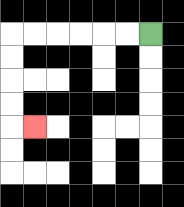{'start': '[6, 1]', 'end': '[1, 5]', 'path_directions': 'L,L,L,L,L,L,D,D,D,D,R', 'path_coordinates': '[[6, 1], [5, 1], [4, 1], [3, 1], [2, 1], [1, 1], [0, 1], [0, 2], [0, 3], [0, 4], [0, 5], [1, 5]]'}